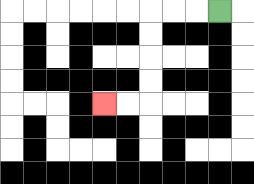{'start': '[9, 0]', 'end': '[4, 4]', 'path_directions': 'L,L,L,D,D,D,D,L,L', 'path_coordinates': '[[9, 0], [8, 0], [7, 0], [6, 0], [6, 1], [6, 2], [6, 3], [6, 4], [5, 4], [4, 4]]'}